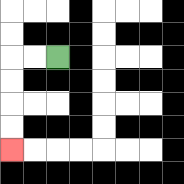{'start': '[2, 2]', 'end': '[0, 6]', 'path_directions': 'L,L,D,D,D,D', 'path_coordinates': '[[2, 2], [1, 2], [0, 2], [0, 3], [0, 4], [0, 5], [0, 6]]'}